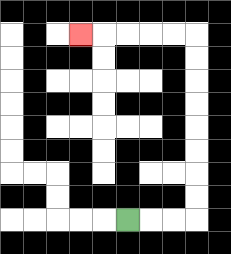{'start': '[5, 9]', 'end': '[3, 1]', 'path_directions': 'R,R,R,U,U,U,U,U,U,U,U,L,L,L,L,L', 'path_coordinates': '[[5, 9], [6, 9], [7, 9], [8, 9], [8, 8], [8, 7], [8, 6], [8, 5], [8, 4], [8, 3], [8, 2], [8, 1], [7, 1], [6, 1], [5, 1], [4, 1], [3, 1]]'}